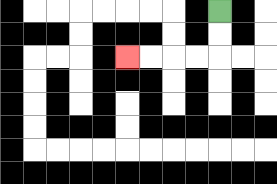{'start': '[9, 0]', 'end': '[5, 2]', 'path_directions': 'D,D,L,L,L,L', 'path_coordinates': '[[9, 0], [9, 1], [9, 2], [8, 2], [7, 2], [6, 2], [5, 2]]'}